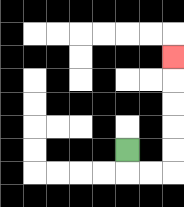{'start': '[5, 6]', 'end': '[7, 2]', 'path_directions': 'D,R,R,U,U,U,U,U', 'path_coordinates': '[[5, 6], [5, 7], [6, 7], [7, 7], [7, 6], [7, 5], [7, 4], [7, 3], [7, 2]]'}